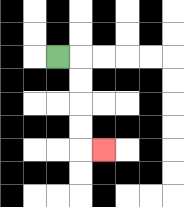{'start': '[2, 2]', 'end': '[4, 6]', 'path_directions': 'R,D,D,D,D,R', 'path_coordinates': '[[2, 2], [3, 2], [3, 3], [3, 4], [3, 5], [3, 6], [4, 6]]'}